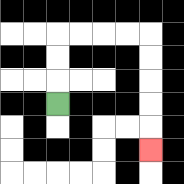{'start': '[2, 4]', 'end': '[6, 6]', 'path_directions': 'U,U,U,R,R,R,R,D,D,D,D,D', 'path_coordinates': '[[2, 4], [2, 3], [2, 2], [2, 1], [3, 1], [4, 1], [5, 1], [6, 1], [6, 2], [6, 3], [6, 4], [6, 5], [6, 6]]'}